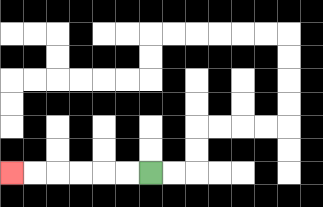{'start': '[6, 7]', 'end': '[0, 7]', 'path_directions': 'L,L,L,L,L,L', 'path_coordinates': '[[6, 7], [5, 7], [4, 7], [3, 7], [2, 7], [1, 7], [0, 7]]'}